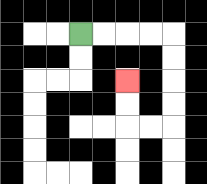{'start': '[3, 1]', 'end': '[5, 3]', 'path_directions': 'R,R,R,R,D,D,D,D,L,L,U,U', 'path_coordinates': '[[3, 1], [4, 1], [5, 1], [6, 1], [7, 1], [7, 2], [7, 3], [7, 4], [7, 5], [6, 5], [5, 5], [5, 4], [5, 3]]'}